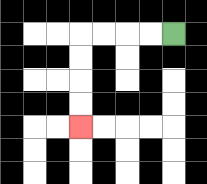{'start': '[7, 1]', 'end': '[3, 5]', 'path_directions': 'L,L,L,L,D,D,D,D', 'path_coordinates': '[[7, 1], [6, 1], [5, 1], [4, 1], [3, 1], [3, 2], [3, 3], [3, 4], [3, 5]]'}